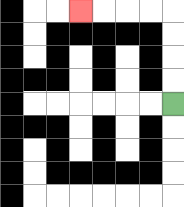{'start': '[7, 4]', 'end': '[3, 0]', 'path_directions': 'U,U,U,U,L,L,L,L', 'path_coordinates': '[[7, 4], [7, 3], [7, 2], [7, 1], [7, 0], [6, 0], [5, 0], [4, 0], [3, 0]]'}